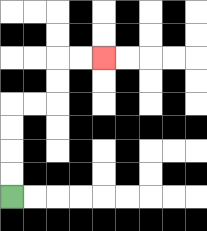{'start': '[0, 8]', 'end': '[4, 2]', 'path_directions': 'U,U,U,U,R,R,U,U,R,R', 'path_coordinates': '[[0, 8], [0, 7], [0, 6], [0, 5], [0, 4], [1, 4], [2, 4], [2, 3], [2, 2], [3, 2], [4, 2]]'}